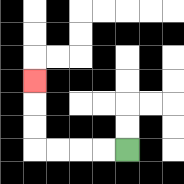{'start': '[5, 6]', 'end': '[1, 3]', 'path_directions': 'L,L,L,L,U,U,U', 'path_coordinates': '[[5, 6], [4, 6], [3, 6], [2, 6], [1, 6], [1, 5], [1, 4], [1, 3]]'}